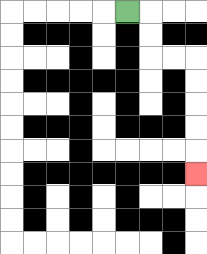{'start': '[5, 0]', 'end': '[8, 7]', 'path_directions': 'R,D,D,R,R,D,D,D,D,D', 'path_coordinates': '[[5, 0], [6, 0], [6, 1], [6, 2], [7, 2], [8, 2], [8, 3], [8, 4], [8, 5], [8, 6], [8, 7]]'}